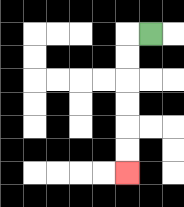{'start': '[6, 1]', 'end': '[5, 7]', 'path_directions': 'L,D,D,D,D,D,D', 'path_coordinates': '[[6, 1], [5, 1], [5, 2], [5, 3], [5, 4], [5, 5], [5, 6], [5, 7]]'}